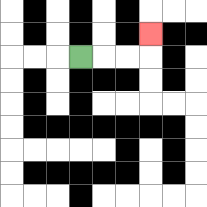{'start': '[3, 2]', 'end': '[6, 1]', 'path_directions': 'R,R,R,U', 'path_coordinates': '[[3, 2], [4, 2], [5, 2], [6, 2], [6, 1]]'}